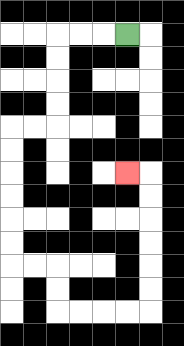{'start': '[5, 1]', 'end': '[5, 7]', 'path_directions': 'L,L,L,D,D,D,D,L,L,D,D,D,D,D,D,R,R,D,D,R,R,R,R,U,U,U,U,U,U,L', 'path_coordinates': '[[5, 1], [4, 1], [3, 1], [2, 1], [2, 2], [2, 3], [2, 4], [2, 5], [1, 5], [0, 5], [0, 6], [0, 7], [0, 8], [0, 9], [0, 10], [0, 11], [1, 11], [2, 11], [2, 12], [2, 13], [3, 13], [4, 13], [5, 13], [6, 13], [6, 12], [6, 11], [6, 10], [6, 9], [6, 8], [6, 7], [5, 7]]'}